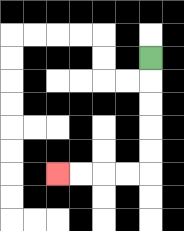{'start': '[6, 2]', 'end': '[2, 7]', 'path_directions': 'D,D,D,D,D,L,L,L,L', 'path_coordinates': '[[6, 2], [6, 3], [6, 4], [6, 5], [6, 6], [6, 7], [5, 7], [4, 7], [3, 7], [2, 7]]'}